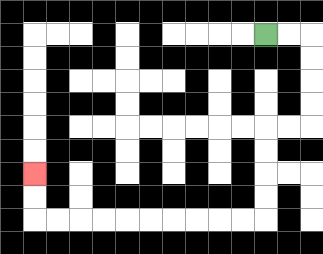{'start': '[11, 1]', 'end': '[1, 7]', 'path_directions': 'R,R,D,D,D,D,L,L,D,D,D,D,L,L,L,L,L,L,L,L,L,L,U,U', 'path_coordinates': '[[11, 1], [12, 1], [13, 1], [13, 2], [13, 3], [13, 4], [13, 5], [12, 5], [11, 5], [11, 6], [11, 7], [11, 8], [11, 9], [10, 9], [9, 9], [8, 9], [7, 9], [6, 9], [5, 9], [4, 9], [3, 9], [2, 9], [1, 9], [1, 8], [1, 7]]'}